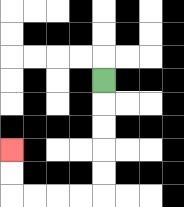{'start': '[4, 3]', 'end': '[0, 6]', 'path_directions': 'D,D,D,D,D,L,L,L,L,U,U', 'path_coordinates': '[[4, 3], [4, 4], [4, 5], [4, 6], [4, 7], [4, 8], [3, 8], [2, 8], [1, 8], [0, 8], [0, 7], [0, 6]]'}